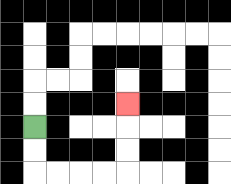{'start': '[1, 5]', 'end': '[5, 4]', 'path_directions': 'D,D,R,R,R,R,U,U,U', 'path_coordinates': '[[1, 5], [1, 6], [1, 7], [2, 7], [3, 7], [4, 7], [5, 7], [5, 6], [5, 5], [5, 4]]'}